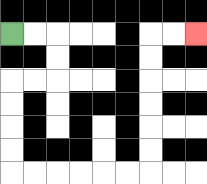{'start': '[0, 1]', 'end': '[8, 1]', 'path_directions': 'R,R,D,D,L,L,D,D,D,D,R,R,R,R,R,R,U,U,U,U,U,U,R,R', 'path_coordinates': '[[0, 1], [1, 1], [2, 1], [2, 2], [2, 3], [1, 3], [0, 3], [0, 4], [0, 5], [0, 6], [0, 7], [1, 7], [2, 7], [3, 7], [4, 7], [5, 7], [6, 7], [6, 6], [6, 5], [6, 4], [6, 3], [6, 2], [6, 1], [7, 1], [8, 1]]'}